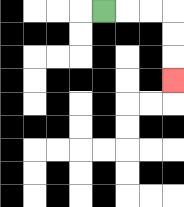{'start': '[4, 0]', 'end': '[7, 3]', 'path_directions': 'R,R,R,D,D,D', 'path_coordinates': '[[4, 0], [5, 0], [6, 0], [7, 0], [7, 1], [7, 2], [7, 3]]'}